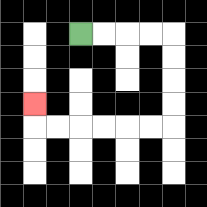{'start': '[3, 1]', 'end': '[1, 4]', 'path_directions': 'R,R,R,R,D,D,D,D,L,L,L,L,L,L,U', 'path_coordinates': '[[3, 1], [4, 1], [5, 1], [6, 1], [7, 1], [7, 2], [7, 3], [7, 4], [7, 5], [6, 5], [5, 5], [4, 5], [3, 5], [2, 5], [1, 5], [1, 4]]'}